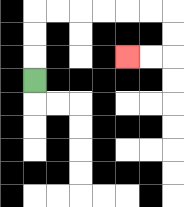{'start': '[1, 3]', 'end': '[5, 2]', 'path_directions': 'U,U,U,R,R,R,R,R,R,D,D,L,L', 'path_coordinates': '[[1, 3], [1, 2], [1, 1], [1, 0], [2, 0], [3, 0], [4, 0], [5, 0], [6, 0], [7, 0], [7, 1], [7, 2], [6, 2], [5, 2]]'}